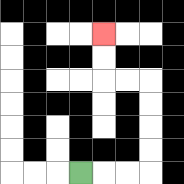{'start': '[3, 7]', 'end': '[4, 1]', 'path_directions': 'R,R,R,U,U,U,U,L,L,U,U', 'path_coordinates': '[[3, 7], [4, 7], [5, 7], [6, 7], [6, 6], [6, 5], [6, 4], [6, 3], [5, 3], [4, 3], [4, 2], [4, 1]]'}